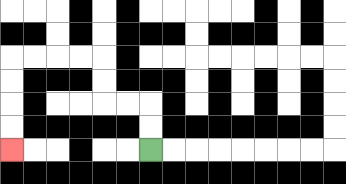{'start': '[6, 6]', 'end': '[0, 6]', 'path_directions': 'U,U,L,L,U,U,L,L,L,L,D,D,D,D', 'path_coordinates': '[[6, 6], [6, 5], [6, 4], [5, 4], [4, 4], [4, 3], [4, 2], [3, 2], [2, 2], [1, 2], [0, 2], [0, 3], [0, 4], [0, 5], [0, 6]]'}